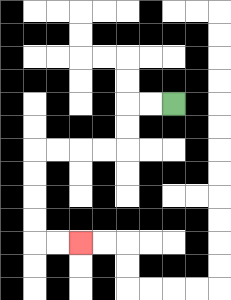{'start': '[7, 4]', 'end': '[3, 10]', 'path_directions': 'L,L,D,D,L,L,L,L,D,D,D,D,R,R', 'path_coordinates': '[[7, 4], [6, 4], [5, 4], [5, 5], [5, 6], [4, 6], [3, 6], [2, 6], [1, 6], [1, 7], [1, 8], [1, 9], [1, 10], [2, 10], [3, 10]]'}